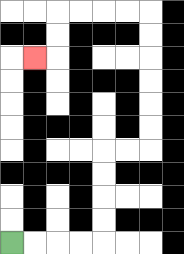{'start': '[0, 10]', 'end': '[1, 2]', 'path_directions': 'R,R,R,R,U,U,U,U,R,R,U,U,U,U,U,U,L,L,L,L,D,D,L', 'path_coordinates': '[[0, 10], [1, 10], [2, 10], [3, 10], [4, 10], [4, 9], [4, 8], [4, 7], [4, 6], [5, 6], [6, 6], [6, 5], [6, 4], [6, 3], [6, 2], [6, 1], [6, 0], [5, 0], [4, 0], [3, 0], [2, 0], [2, 1], [2, 2], [1, 2]]'}